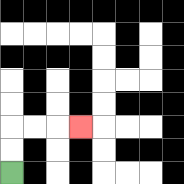{'start': '[0, 7]', 'end': '[3, 5]', 'path_directions': 'U,U,R,R,R', 'path_coordinates': '[[0, 7], [0, 6], [0, 5], [1, 5], [2, 5], [3, 5]]'}